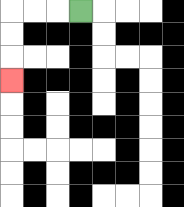{'start': '[3, 0]', 'end': '[0, 3]', 'path_directions': 'L,L,L,D,D,D', 'path_coordinates': '[[3, 0], [2, 0], [1, 0], [0, 0], [0, 1], [0, 2], [0, 3]]'}